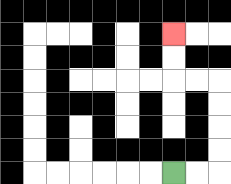{'start': '[7, 7]', 'end': '[7, 1]', 'path_directions': 'R,R,U,U,U,U,L,L,U,U', 'path_coordinates': '[[7, 7], [8, 7], [9, 7], [9, 6], [9, 5], [9, 4], [9, 3], [8, 3], [7, 3], [7, 2], [7, 1]]'}